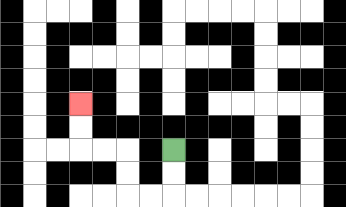{'start': '[7, 6]', 'end': '[3, 4]', 'path_directions': 'D,D,L,L,U,U,L,L,U,U', 'path_coordinates': '[[7, 6], [7, 7], [7, 8], [6, 8], [5, 8], [5, 7], [5, 6], [4, 6], [3, 6], [3, 5], [3, 4]]'}